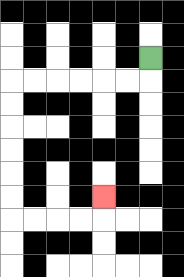{'start': '[6, 2]', 'end': '[4, 8]', 'path_directions': 'D,L,L,L,L,L,L,D,D,D,D,D,D,R,R,R,R,U', 'path_coordinates': '[[6, 2], [6, 3], [5, 3], [4, 3], [3, 3], [2, 3], [1, 3], [0, 3], [0, 4], [0, 5], [0, 6], [0, 7], [0, 8], [0, 9], [1, 9], [2, 9], [3, 9], [4, 9], [4, 8]]'}